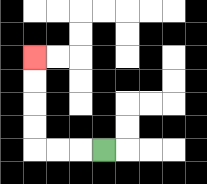{'start': '[4, 6]', 'end': '[1, 2]', 'path_directions': 'L,L,L,U,U,U,U', 'path_coordinates': '[[4, 6], [3, 6], [2, 6], [1, 6], [1, 5], [1, 4], [1, 3], [1, 2]]'}